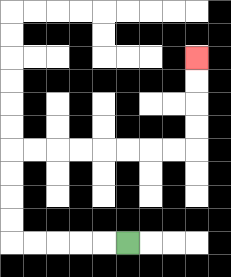{'start': '[5, 10]', 'end': '[8, 2]', 'path_directions': 'L,L,L,L,L,U,U,U,U,R,R,R,R,R,R,R,R,U,U,U,U', 'path_coordinates': '[[5, 10], [4, 10], [3, 10], [2, 10], [1, 10], [0, 10], [0, 9], [0, 8], [0, 7], [0, 6], [1, 6], [2, 6], [3, 6], [4, 6], [5, 6], [6, 6], [7, 6], [8, 6], [8, 5], [8, 4], [8, 3], [8, 2]]'}